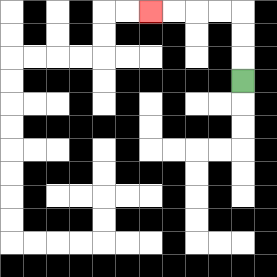{'start': '[10, 3]', 'end': '[6, 0]', 'path_directions': 'U,U,U,L,L,L,L', 'path_coordinates': '[[10, 3], [10, 2], [10, 1], [10, 0], [9, 0], [8, 0], [7, 0], [6, 0]]'}